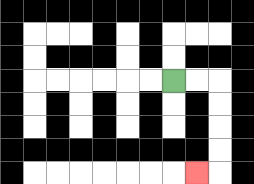{'start': '[7, 3]', 'end': '[8, 7]', 'path_directions': 'R,R,D,D,D,D,L', 'path_coordinates': '[[7, 3], [8, 3], [9, 3], [9, 4], [9, 5], [9, 6], [9, 7], [8, 7]]'}